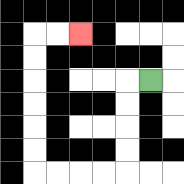{'start': '[6, 3]', 'end': '[3, 1]', 'path_directions': 'L,D,D,D,D,L,L,L,L,U,U,U,U,U,U,R,R', 'path_coordinates': '[[6, 3], [5, 3], [5, 4], [5, 5], [5, 6], [5, 7], [4, 7], [3, 7], [2, 7], [1, 7], [1, 6], [1, 5], [1, 4], [1, 3], [1, 2], [1, 1], [2, 1], [3, 1]]'}